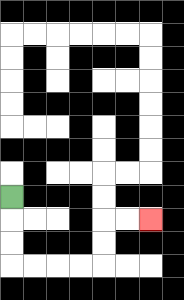{'start': '[0, 8]', 'end': '[6, 9]', 'path_directions': 'D,D,D,R,R,R,R,U,U,R,R', 'path_coordinates': '[[0, 8], [0, 9], [0, 10], [0, 11], [1, 11], [2, 11], [3, 11], [4, 11], [4, 10], [4, 9], [5, 9], [6, 9]]'}